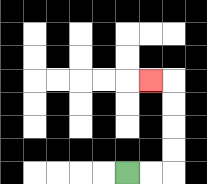{'start': '[5, 7]', 'end': '[6, 3]', 'path_directions': 'R,R,U,U,U,U,L', 'path_coordinates': '[[5, 7], [6, 7], [7, 7], [7, 6], [7, 5], [7, 4], [7, 3], [6, 3]]'}